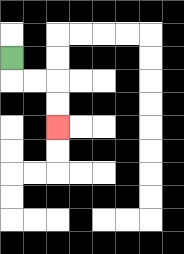{'start': '[0, 2]', 'end': '[2, 5]', 'path_directions': 'D,R,R,D,D', 'path_coordinates': '[[0, 2], [0, 3], [1, 3], [2, 3], [2, 4], [2, 5]]'}